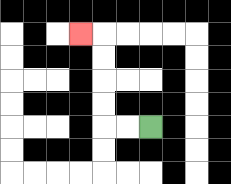{'start': '[6, 5]', 'end': '[3, 1]', 'path_directions': 'L,L,U,U,U,U,L', 'path_coordinates': '[[6, 5], [5, 5], [4, 5], [4, 4], [4, 3], [4, 2], [4, 1], [3, 1]]'}